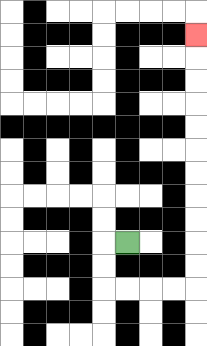{'start': '[5, 10]', 'end': '[8, 1]', 'path_directions': 'L,D,D,R,R,R,R,U,U,U,U,U,U,U,U,U,U,U', 'path_coordinates': '[[5, 10], [4, 10], [4, 11], [4, 12], [5, 12], [6, 12], [7, 12], [8, 12], [8, 11], [8, 10], [8, 9], [8, 8], [8, 7], [8, 6], [8, 5], [8, 4], [8, 3], [8, 2], [8, 1]]'}